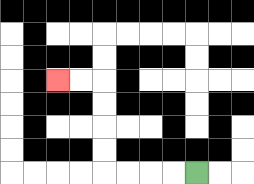{'start': '[8, 7]', 'end': '[2, 3]', 'path_directions': 'L,L,L,L,U,U,U,U,L,L', 'path_coordinates': '[[8, 7], [7, 7], [6, 7], [5, 7], [4, 7], [4, 6], [4, 5], [4, 4], [4, 3], [3, 3], [2, 3]]'}